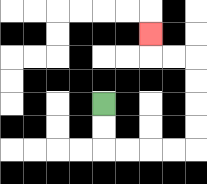{'start': '[4, 4]', 'end': '[6, 1]', 'path_directions': 'D,D,R,R,R,R,U,U,U,U,L,L,U', 'path_coordinates': '[[4, 4], [4, 5], [4, 6], [5, 6], [6, 6], [7, 6], [8, 6], [8, 5], [8, 4], [8, 3], [8, 2], [7, 2], [6, 2], [6, 1]]'}